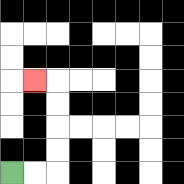{'start': '[0, 7]', 'end': '[1, 3]', 'path_directions': 'R,R,U,U,U,U,L', 'path_coordinates': '[[0, 7], [1, 7], [2, 7], [2, 6], [2, 5], [2, 4], [2, 3], [1, 3]]'}